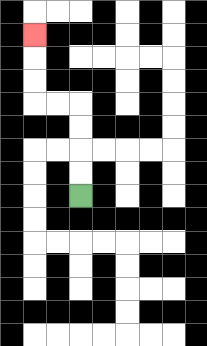{'start': '[3, 8]', 'end': '[1, 1]', 'path_directions': 'U,U,U,U,L,L,U,U,U', 'path_coordinates': '[[3, 8], [3, 7], [3, 6], [3, 5], [3, 4], [2, 4], [1, 4], [1, 3], [1, 2], [1, 1]]'}